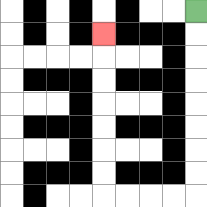{'start': '[8, 0]', 'end': '[4, 1]', 'path_directions': 'D,D,D,D,D,D,D,D,L,L,L,L,U,U,U,U,U,U,U', 'path_coordinates': '[[8, 0], [8, 1], [8, 2], [8, 3], [8, 4], [8, 5], [8, 6], [8, 7], [8, 8], [7, 8], [6, 8], [5, 8], [4, 8], [4, 7], [4, 6], [4, 5], [4, 4], [4, 3], [4, 2], [4, 1]]'}